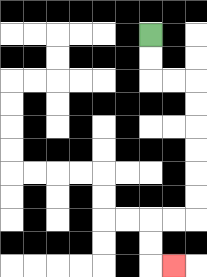{'start': '[6, 1]', 'end': '[7, 11]', 'path_directions': 'D,D,R,R,D,D,D,D,D,D,L,L,D,D,R', 'path_coordinates': '[[6, 1], [6, 2], [6, 3], [7, 3], [8, 3], [8, 4], [8, 5], [8, 6], [8, 7], [8, 8], [8, 9], [7, 9], [6, 9], [6, 10], [6, 11], [7, 11]]'}